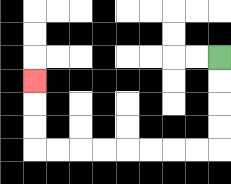{'start': '[9, 2]', 'end': '[1, 3]', 'path_directions': 'D,D,D,D,L,L,L,L,L,L,L,L,U,U,U', 'path_coordinates': '[[9, 2], [9, 3], [9, 4], [9, 5], [9, 6], [8, 6], [7, 6], [6, 6], [5, 6], [4, 6], [3, 6], [2, 6], [1, 6], [1, 5], [1, 4], [1, 3]]'}